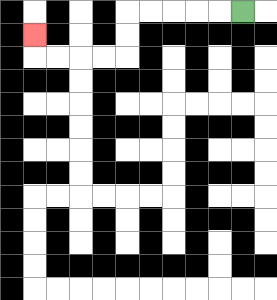{'start': '[10, 0]', 'end': '[1, 1]', 'path_directions': 'L,L,L,L,L,D,D,L,L,L,L,U', 'path_coordinates': '[[10, 0], [9, 0], [8, 0], [7, 0], [6, 0], [5, 0], [5, 1], [5, 2], [4, 2], [3, 2], [2, 2], [1, 2], [1, 1]]'}